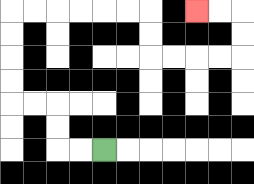{'start': '[4, 6]', 'end': '[8, 0]', 'path_directions': 'L,L,U,U,L,L,U,U,U,U,R,R,R,R,R,R,D,D,R,R,R,R,U,U,L,L', 'path_coordinates': '[[4, 6], [3, 6], [2, 6], [2, 5], [2, 4], [1, 4], [0, 4], [0, 3], [0, 2], [0, 1], [0, 0], [1, 0], [2, 0], [3, 0], [4, 0], [5, 0], [6, 0], [6, 1], [6, 2], [7, 2], [8, 2], [9, 2], [10, 2], [10, 1], [10, 0], [9, 0], [8, 0]]'}